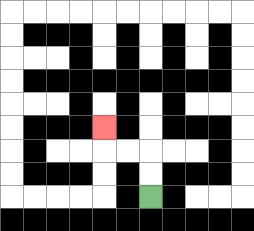{'start': '[6, 8]', 'end': '[4, 5]', 'path_directions': 'U,U,L,L,U', 'path_coordinates': '[[6, 8], [6, 7], [6, 6], [5, 6], [4, 6], [4, 5]]'}